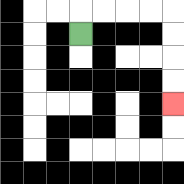{'start': '[3, 1]', 'end': '[7, 4]', 'path_directions': 'U,R,R,R,R,D,D,D,D', 'path_coordinates': '[[3, 1], [3, 0], [4, 0], [5, 0], [6, 0], [7, 0], [7, 1], [7, 2], [7, 3], [7, 4]]'}